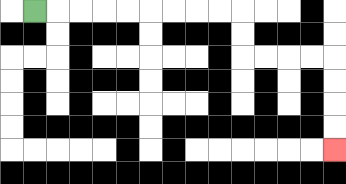{'start': '[1, 0]', 'end': '[14, 6]', 'path_directions': 'R,R,R,R,R,R,R,R,R,D,D,R,R,R,R,D,D,D,D', 'path_coordinates': '[[1, 0], [2, 0], [3, 0], [4, 0], [5, 0], [6, 0], [7, 0], [8, 0], [9, 0], [10, 0], [10, 1], [10, 2], [11, 2], [12, 2], [13, 2], [14, 2], [14, 3], [14, 4], [14, 5], [14, 6]]'}